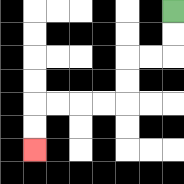{'start': '[7, 0]', 'end': '[1, 6]', 'path_directions': 'D,D,L,L,D,D,L,L,L,L,D,D', 'path_coordinates': '[[7, 0], [7, 1], [7, 2], [6, 2], [5, 2], [5, 3], [5, 4], [4, 4], [3, 4], [2, 4], [1, 4], [1, 5], [1, 6]]'}